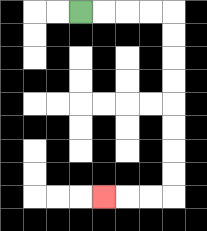{'start': '[3, 0]', 'end': '[4, 8]', 'path_directions': 'R,R,R,R,D,D,D,D,D,D,D,D,L,L,L', 'path_coordinates': '[[3, 0], [4, 0], [5, 0], [6, 0], [7, 0], [7, 1], [7, 2], [7, 3], [7, 4], [7, 5], [7, 6], [7, 7], [7, 8], [6, 8], [5, 8], [4, 8]]'}